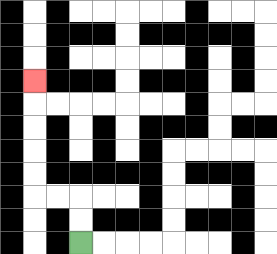{'start': '[3, 10]', 'end': '[1, 3]', 'path_directions': 'U,U,L,L,U,U,U,U,U', 'path_coordinates': '[[3, 10], [3, 9], [3, 8], [2, 8], [1, 8], [1, 7], [1, 6], [1, 5], [1, 4], [1, 3]]'}